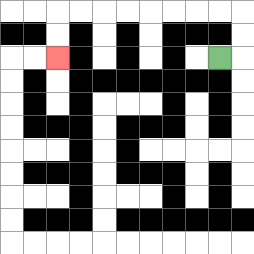{'start': '[9, 2]', 'end': '[2, 2]', 'path_directions': 'R,U,U,L,L,L,L,L,L,L,L,D,D', 'path_coordinates': '[[9, 2], [10, 2], [10, 1], [10, 0], [9, 0], [8, 0], [7, 0], [6, 0], [5, 0], [4, 0], [3, 0], [2, 0], [2, 1], [2, 2]]'}